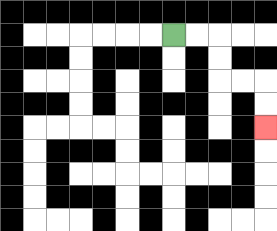{'start': '[7, 1]', 'end': '[11, 5]', 'path_directions': 'R,R,D,D,R,R,D,D', 'path_coordinates': '[[7, 1], [8, 1], [9, 1], [9, 2], [9, 3], [10, 3], [11, 3], [11, 4], [11, 5]]'}